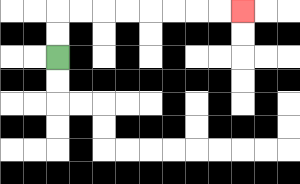{'start': '[2, 2]', 'end': '[10, 0]', 'path_directions': 'U,U,R,R,R,R,R,R,R,R', 'path_coordinates': '[[2, 2], [2, 1], [2, 0], [3, 0], [4, 0], [5, 0], [6, 0], [7, 0], [8, 0], [9, 0], [10, 0]]'}